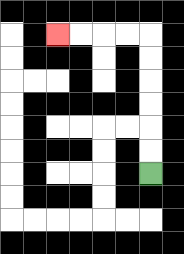{'start': '[6, 7]', 'end': '[2, 1]', 'path_directions': 'U,U,U,U,U,U,L,L,L,L', 'path_coordinates': '[[6, 7], [6, 6], [6, 5], [6, 4], [6, 3], [6, 2], [6, 1], [5, 1], [4, 1], [3, 1], [2, 1]]'}